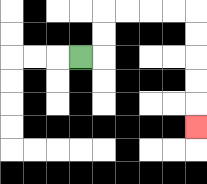{'start': '[3, 2]', 'end': '[8, 5]', 'path_directions': 'R,U,U,R,R,R,R,D,D,D,D,D', 'path_coordinates': '[[3, 2], [4, 2], [4, 1], [4, 0], [5, 0], [6, 0], [7, 0], [8, 0], [8, 1], [8, 2], [8, 3], [8, 4], [8, 5]]'}